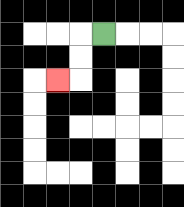{'start': '[4, 1]', 'end': '[2, 3]', 'path_directions': 'L,D,D,L', 'path_coordinates': '[[4, 1], [3, 1], [3, 2], [3, 3], [2, 3]]'}